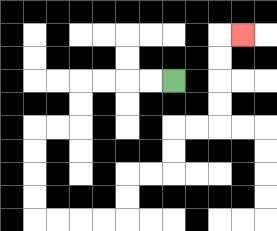{'start': '[7, 3]', 'end': '[10, 1]', 'path_directions': 'L,L,L,L,D,D,L,L,D,D,D,D,R,R,R,R,U,U,R,R,U,U,R,R,U,U,U,U,R', 'path_coordinates': '[[7, 3], [6, 3], [5, 3], [4, 3], [3, 3], [3, 4], [3, 5], [2, 5], [1, 5], [1, 6], [1, 7], [1, 8], [1, 9], [2, 9], [3, 9], [4, 9], [5, 9], [5, 8], [5, 7], [6, 7], [7, 7], [7, 6], [7, 5], [8, 5], [9, 5], [9, 4], [9, 3], [9, 2], [9, 1], [10, 1]]'}